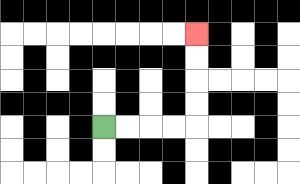{'start': '[4, 5]', 'end': '[8, 1]', 'path_directions': 'R,R,R,R,U,U,U,U', 'path_coordinates': '[[4, 5], [5, 5], [6, 5], [7, 5], [8, 5], [8, 4], [8, 3], [8, 2], [8, 1]]'}